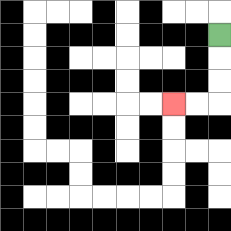{'start': '[9, 1]', 'end': '[7, 4]', 'path_directions': 'D,D,D,L,L', 'path_coordinates': '[[9, 1], [9, 2], [9, 3], [9, 4], [8, 4], [7, 4]]'}